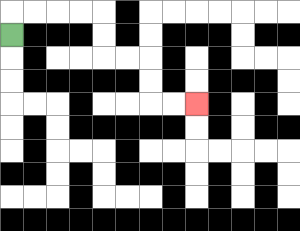{'start': '[0, 1]', 'end': '[8, 4]', 'path_directions': 'U,R,R,R,R,D,D,R,R,D,D,R,R', 'path_coordinates': '[[0, 1], [0, 0], [1, 0], [2, 0], [3, 0], [4, 0], [4, 1], [4, 2], [5, 2], [6, 2], [6, 3], [6, 4], [7, 4], [8, 4]]'}